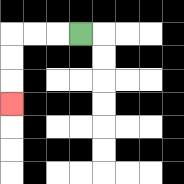{'start': '[3, 1]', 'end': '[0, 4]', 'path_directions': 'L,L,L,D,D,D', 'path_coordinates': '[[3, 1], [2, 1], [1, 1], [0, 1], [0, 2], [0, 3], [0, 4]]'}